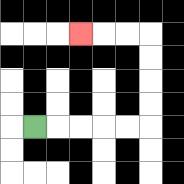{'start': '[1, 5]', 'end': '[3, 1]', 'path_directions': 'R,R,R,R,R,U,U,U,U,L,L,L', 'path_coordinates': '[[1, 5], [2, 5], [3, 5], [4, 5], [5, 5], [6, 5], [6, 4], [6, 3], [6, 2], [6, 1], [5, 1], [4, 1], [3, 1]]'}